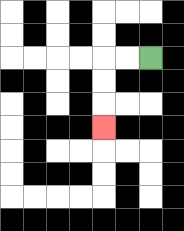{'start': '[6, 2]', 'end': '[4, 5]', 'path_directions': 'L,L,D,D,D', 'path_coordinates': '[[6, 2], [5, 2], [4, 2], [4, 3], [4, 4], [4, 5]]'}